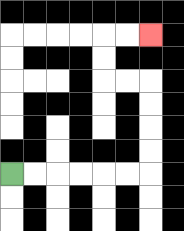{'start': '[0, 7]', 'end': '[6, 1]', 'path_directions': 'R,R,R,R,R,R,U,U,U,U,L,L,U,U,R,R', 'path_coordinates': '[[0, 7], [1, 7], [2, 7], [3, 7], [4, 7], [5, 7], [6, 7], [6, 6], [6, 5], [6, 4], [6, 3], [5, 3], [4, 3], [4, 2], [4, 1], [5, 1], [6, 1]]'}